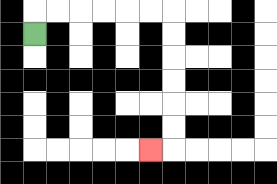{'start': '[1, 1]', 'end': '[6, 6]', 'path_directions': 'U,R,R,R,R,R,R,D,D,D,D,D,D,L', 'path_coordinates': '[[1, 1], [1, 0], [2, 0], [3, 0], [4, 0], [5, 0], [6, 0], [7, 0], [7, 1], [7, 2], [7, 3], [7, 4], [7, 5], [7, 6], [6, 6]]'}